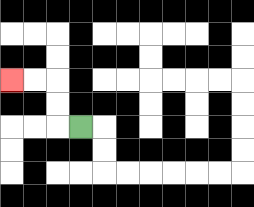{'start': '[3, 5]', 'end': '[0, 3]', 'path_directions': 'L,U,U,L,L', 'path_coordinates': '[[3, 5], [2, 5], [2, 4], [2, 3], [1, 3], [0, 3]]'}